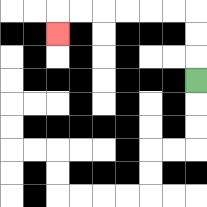{'start': '[8, 3]', 'end': '[2, 1]', 'path_directions': 'U,U,U,L,L,L,L,L,L,D', 'path_coordinates': '[[8, 3], [8, 2], [8, 1], [8, 0], [7, 0], [6, 0], [5, 0], [4, 0], [3, 0], [2, 0], [2, 1]]'}